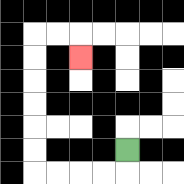{'start': '[5, 6]', 'end': '[3, 2]', 'path_directions': 'D,L,L,L,L,U,U,U,U,U,U,R,R,D', 'path_coordinates': '[[5, 6], [5, 7], [4, 7], [3, 7], [2, 7], [1, 7], [1, 6], [1, 5], [1, 4], [1, 3], [1, 2], [1, 1], [2, 1], [3, 1], [3, 2]]'}